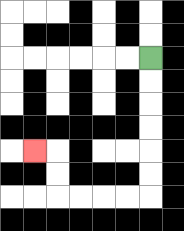{'start': '[6, 2]', 'end': '[1, 6]', 'path_directions': 'D,D,D,D,D,D,L,L,L,L,U,U,L', 'path_coordinates': '[[6, 2], [6, 3], [6, 4], [6, 5], [6, 6], [6, 7], [6, 8], [5, 8], [4, 8], [3, 8], [2, 8], [2, 7], [2, 6], [1, 6]]'}